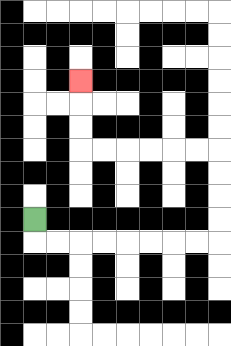{'start': '[1, 9]', 'end': '[3, 3]', 'path_directions': 'D,R,R,R,R,R,R,R,R,U,U,U,U,L,L,L,L,L,L,U,U,U', 'path_coordinates': '[[1, 9], [1, 10], [2, 10], [3, 10], [4, 10], [5, 10], [6, 10], [7, 10], [8, 10], [9, 10], [9, 9], [9, 8], [9, 7], [9, 6], [8, 6], [7, 6], [6, 6], [5, 6], [4, 6], [3, 6], [3, 5], [3, 4], [3, 3]]'}